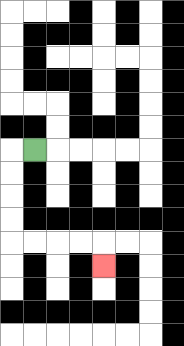{'start': '[1, 6]', 'end': '[4, 11]', 'path_directions': 'L,D,D,D,D,R,R,R,R,D', 'path_coordinates': '[[1, 6], [0, 6], [0, 7], [0, 8], [0, 9], [0, 10], [1, 10], [2, 10], [3, 10], [4, 10], [4, 11]]'}